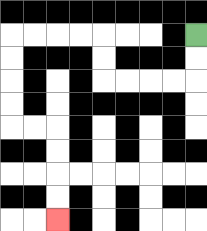{'start': '[8, 1]', 'end': '[2, 9]', 'path_directions': 'D,D,L,L,L,L,U,U,L,L,L,L,D,D,D,D,R,R,D,D,D,D', 'path_coordinates': '[[8, 1], [8, 2], [8, 3], [7, 3], [6, 3], [5, 3], [4, 3], [4, 2], [4, 1], [3, 1], [2, 1], [1, 1], [0, 1], [0, 2], [0, 3], [0, 4], [0, 5], [1, 5], [2, 5], [2, 6], [2, 7], [2, 8], [2, 9]]'}